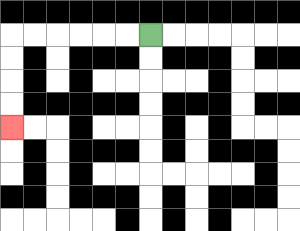{'start': '[6, 1]', 'end': '[0, 5]', 'path_directions': 'L,L,L,L,L,L,D,D,D,D', 'path_coordinates': '[[6, 1], [5, 1], [4, 1], [3, 1], [2, 1], [1, 1], [0, 1], [0, 2], [0, 3], [0, 4], [0, 5]]'}